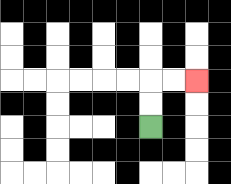{'start': '[6, 5]', 'end': '[8, 3]', 'path_directions': 'U,U,R,R', 'path_coordinates': '[[6, 5], [6, 4], [6, 3], [7, 3], [8, 3]]'}